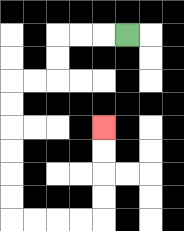{'start': '[5, 1]', 'end': '[4, 5]', 'path_directions': 'L,L,L,D,D,L,L,D,D,D,D,D,D,R,R,R,R,U,U,U,U', 'path_coordinates': '[[5, 1], [4, 1], [3, 1], [2, 1], [2, 2], [2, 3], [1, 3], [0, 3], [0, 4], [0, 5], [0, 6], [0, 7], [0, 8], [0, 9], [1, 9], [2, 9], [3, 9], [4, 9], [4, 8], [4, 7], [4, 6], [4, 5]]'}